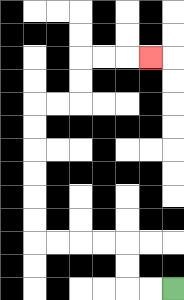{'start': '[7, 12]', 'end': '[6, 2]', 'path_directions': 'L,L,U,U,L,L,L,L,U,U,U,U,U,U,R,R,U,U,R,R,R', 'path_coordinates': '[[7, 12], [6, 12], [5, 12], [5, 11], [5, 10], [4, 10], [3, 10], [2, 10], [1, 10], [1, 9], [1, 8], [1, 7], [1, 6], [1, 5], [1, 4], [2, 4], [3, 4], [3, 3], [3, 2], [4, 2], [5, 2], [6, 2]]'}